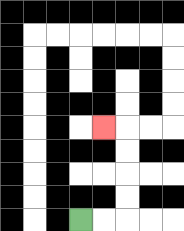{'start': '[3, 9]', 'end': '[4, 5]', 'path_directions': 'R,R,U,U,U,U,L', 'path_coordinates': '[[3, 9], [4, 9], [5, 9], [5, 8], [5, 7], [5, 6], [5, 5], [4, 5]]'}